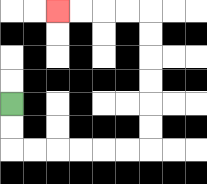{'start': '[0, 4]', 'end': '[2, 0]', 'path_directions': 'D,D,R,R,R,R,R,R,U,U,U,U,U,U,L,L,L,L', 'path_coordinates': '[[0, 4], [0, 5], [0, 6], [1, 6], [2, 6], [3, 6], [4, 6], [5, 6], [6, 6], [6, 5], [6, 4], [6, 3], [6, 2], [6, 1], [6, 0], [5, 0], [4, 0], [3, 0], [2, 0]]'}